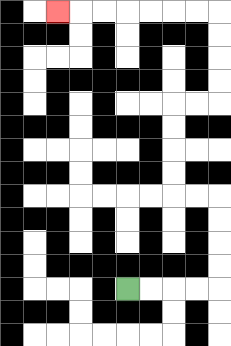{'start': '[5, 12]', 'end': '[2, 0]', 'path_directions': 'R,R,R,R,U,U,U,U,L,L,U,U,U,U,R,R,U,U,U,U,L,L,L,L,L,L,L', 'path_coordinates': '[[5, 12], [6, 12], [7, 12], [8, 12], [9, 12], [9, 11], [9, 10], [9, 9], [9, 8], [8, 8], [7, 8], [7, 7], [7, 6], [7, 5], [7, 4], [8, 4], [9, 4], [9, 3], [9, 2], [9, 1], [9, 0], [8, 0], [7, 0], [6, 0], [5, 0], [4, 0], [3, 0], [2, 0]]'}